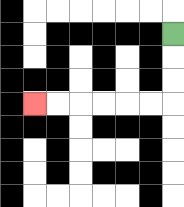{'start': '[7, 1]', 'end': '[1, 4]', 'path_directions': 'D,D,D,L,L,L,L,L,L', 'path_coordinates': '[[7, 1], [7, 2], [7, 3], [7, 4], [6, 4], [5, 4], [4, 4], [3, 4], [2, 4], [1, 4]]'}